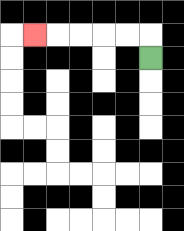{'start': '[6, 2]', 'end': '[1, 1]', 'path_directions': 'U,L,L,L,L,L', 'path_coordinates': '[[6, 2], [6, 1], [5, 1], [4, 1], [3, 1], [2, 1], [1, 1]]'}